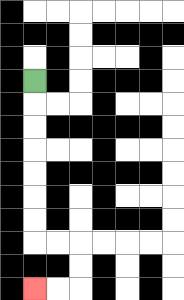{'start': '[1, 3]', 'end': '[1, 12]', 'path_directions': 'D,D,D,D,D,D,D,R,R,D,D,L,L', 'path_coordinates': '[[1, 3], [1, 4], [1, 5], [1, 6], [1, 7], [1, 8], [1, 9], [1, 10], [2, 10], [3, 10], [3, 11], [3, 12], [2, 12], [1, 12]]'}